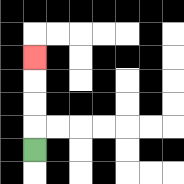{'start': '[1, 6]', 'end': '[1, 2]', 'path_directions': 'U,U,U,U', 'path_coordinates': '[[1, 6], [1, 5], [1, 4], [1, 3], [1, 2]]'}